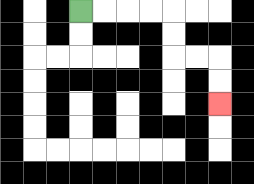{'start': '[3, 0]', 'end': '[9, 4]', 'path_directions': 'R,R,R,R,D,D,R,R,D,D', 'path_coordinates': '[[3, 0], [4, 0], [5, 0], [6, 0], [7, 0], [7, 1], [7, 2], [8, 2], [9, 2], [9, 3], [9, 4]]'}